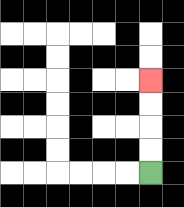{'start': '[6, 7]', 'end': '[6, 3]', 'path_directions': 'U,U,U,U', 'path_coordinates': '[[6, 7], [6, 6], [6, 5], [6, 4], [6, 3]]'}